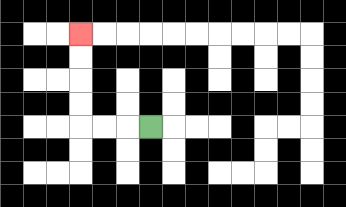{'start': '[6, 5]', 'end': '[3, 1]', 'path_directions': 'L,L,L,U,U,U,U', 'path_coordinates': '[[6, 5], [5, 5], [4, 5], [3, 5], [3, 4], [3, 3], [3, 2], [3, 1]]'}